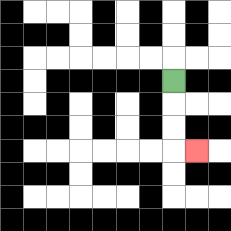{'start': '[7, 3]', 'end': '[8, 6]', 'path_directions': 'D,D,D,R', 'path_coordinates': '[[7, 3], [7, 4], [7, 5], [7, 6], [8, 6]]'}